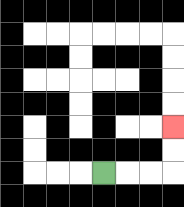{'start': '[4, 7]', 'end': '[7, 5]', 'path_directions': 'R,R,R,U,U', 'path_coordinates': '[[4, 7], [5, 7], [6, 7], [7, 7], [7, 6], [7, 5]]'}